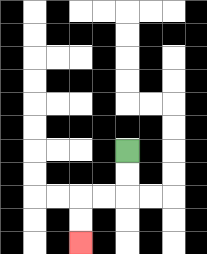{'start': '[5, 6]', 'end': '[3, 10]', 'path_directions': 'D,D,L,L,D,D', 'path_coordinates': '[[5, 6], [5, 7], [5, 8], [4, 8], [3, 8], [3, 9], [3, 10]]'}